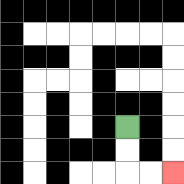{'start': '[5, 5]', 'end': '[7, 7]', 'path_directions': 'D,D,R,R', 'path_coordinates': '[[5, 5], [5, 6], [5, 7], [6, 7], [7, 7]]'}